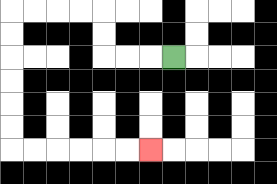{'start': '[7, 2]', 'end': '[6, 6]', 'path_directions': 'L,L,L,U,U,L,L,L,L,D,D,D,D,D,D,R,R,R,R,R,R', 'path_coordinates': '[[7, 2], [6, 2], [5, 2], [4, 2], [4, 1], [4, 0], [3, 0], [2, 0], [1, 0], [0, 0], [0, 1], [0, 2], [0, 3], [0, 4], [0, 5], [0, 6], [1, 6], [2, 6], [3, 6], [4, 6], [5, 6], [6, 6]]'}